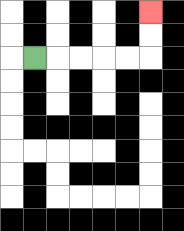{'start': '[1, 2]', 'end': '[6, 0]', 'path_directions': 'R,R,R,R,R,U,U', 'path_coordinates': '[[1, 2], [2, 2], [3, 2], [4, 2], [5, 2], [6, 2], [6, 1], [6, 0]]'}